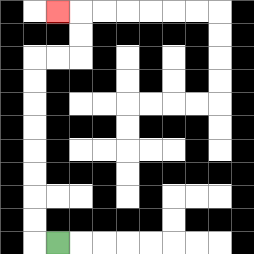{'start': '[2, 10]', 'end': '[2, 0]', 'path_directions': 'L,U,U,U,U,U,U,U,U,R,R,U,U,L', 'path_coordinates': '[[2, 10], [1, 10], [1, 9], [1, 8], [1, 7], [1, 6], [1, 5], [1, 4], [1, 3], [1, 2], [2, 2], [3, 2], [3, 1], [3, 0], [2, 0]]'}